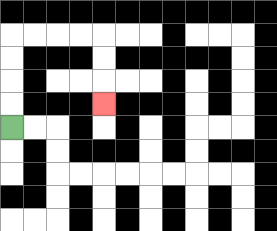{'start': '[0, 5]', 'end': '[4, 4]', 'path_directions': 'U,U,U,U,R,R,R,R,D,D,D', 'path_coordinates': '[[0, 5], [0, 4], [0, 3], [0, 2], [0, 1], [1, 1], [2, 1], [3, 1], [4, 1], [4, 2], [4, 3], [4, 4]]'}